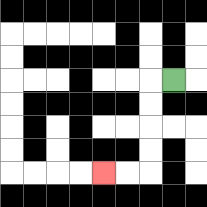{'start': '[7, 3]', 'end': '[4, 7]', 'path_directions': 'L,D,D,D,D,L,L', 'path_coordinates': '[[7, 3], [6, 3], [6, 4], [6, 5], [6, 6], [6, 7], [5, 7], [4, 7]]'}